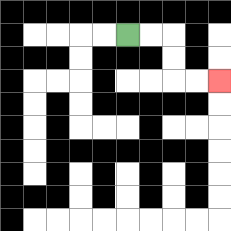{'start': '[5, 1]', 'end': '[9, 3]', 'path_directions': 'R,R,D,D,R,R', 'path_coordinates': '[[5, 1], [6, 1], [7, 1], [7, 2], [7, 3], [8, 3], [9, 3]]'}